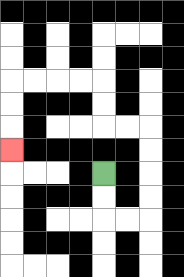{'start': '[4, 7]', 'end': '[0, 6]', 'path_directions': 'D,D,R,R,U,U,U,U,L,L,U,U,L,L,L,L,D,D,D', 'path_coordinates': '[[4, 7], [4, 8], [4, 9], [5, 9], [6, 9], [6, 8], [6, 7], [6, 6], [6, 5], [5, 5], [4, 5], [4, 4], [4, 3], [3, 3], [2, 3], [1, 3], [0, 3], [0, 4], [0, 5], [0, 6]]'}